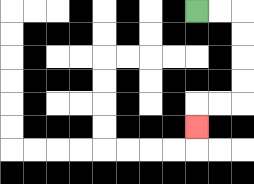{'start': '[8, 0]', 'end': '[8, 5]', 'path_directions': 'R,R,D,D,D,D,L,L,D', 'path_coordinates': '[[8, 0], [9, 0], [10, 0], [10, 1], [10, 2], [10, 3], [10, 4], [9, 4], [8, 4], [8, 5]]'}